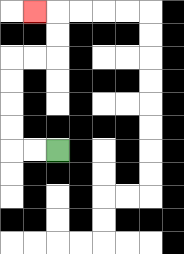{'start': '[2, 6]', 'end': '[1, 0]', 'path_directions': 'L,L,U,U,U,U,R,R,U,U,L', 'path_coordinates': '[[2, 6], [1, 6], [0, 6], [0, 5], [0, 4], [0, 3], [0, 2], [1, 2], [2, 2], [2, 1], [2, 0], [1, 0]]'}